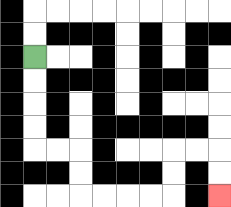{'start': '[1, 2]', 'end': '[9, 8]', 'path_directions': 'D,D,D,D,R,R,D,D,R,R,R,R,U,U,R,R,D,D', 'path_coordinates': '[[1, 2], [1, 3], [1, 4], [1, 5], [1, 6], [2, 6], [3, 6], [3, 7], [3, 8], [4, 8], [5, 8], [6, 8], [7, 8], [7, 7], [7, 6], [8, 6], [9, 6], [9, 7], [9, 8]]'}